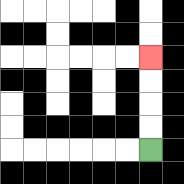{'start': '[6, 6]', 'end': '[6, 2]', 'path_directions': 'U,U,U,U', 'path_coordinates': '[[6, 6], [6, 5], [6, 4], [6, 3], [6, 2]]'}